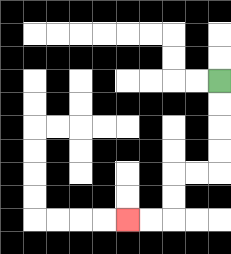{'start': '[9, 3]', 'end': '[5, 9]', 'path_directions': 'D,D,D,D,L,L,D,D,L,L', 'path_coordinates': '[[9, 3], [9, 4], [9, 5], [9, 6], [9, 7], [8, 7], [7, 7], [7, 8], [7, 9], [6, 9], [5, 9]]'}